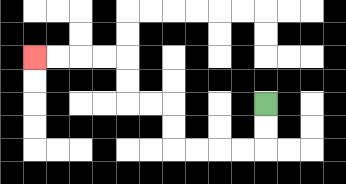{'start': '[11, 4]', 'end': '[1, 2]', 'path_directions': 'D,D,L,L,L,L,U,U,L,L,U,U,L,L,L,L', 'path_coordinates': '[[11, 4], [11, 5], [11, 6], [10, 6], [9, 6], [8, 6], [7, 6], [7, 5], [7, 4], [6, 4], [5, 4], [5, 3], [5, 2], [4, 2], [3, 2], [2, 2], [1, 2]]'}